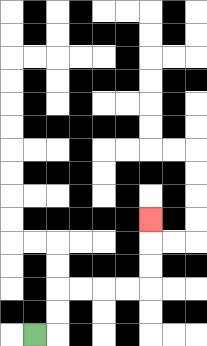{'start': '[1, 14]', 'end': '[6, 9]', 'path_directions': 'R,U,U,R,R,R,R,U,U,U', 'path_coordinates': '[[1, 14], [2, 14], [2, 13], [2, 12], [3, 12], [4, 12], [5, 12], [6, 12], [6, 11], [6, 10], [6, 9]]'}